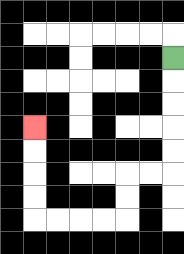{'start': '[7, 2]', 'end': '[1, 5]', 'path_directions': 'D,D,D,D,D,L,L,D,D,L,L,L,L,U,U,U,U', 'path_coordinates': '[[7, 2], [7, 3], [7, 4], [7, 5], [7, 6], [7, 7], [6, 7], [5, 7], [5, 8], [5, 9], [4, 9], [3, 9], [2, 9], [1, 9], [1, 8], [1, 7], [1, 6], [1, 5]]'}